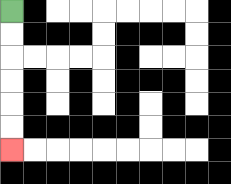{'start': '[0, 0]', 'end': '[0, 6]', 'path_directions': 'D,D,D,D,D,D', 'path_coordinates': '[[0, 0], [0, 1], [0, 2], [0, 3], [0, 4], [0, 5], [0, 6]]'}